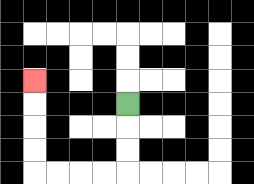{'start': '[5, 4]', 'end': '[1, 3]', 'path_directions': 'D,D,D,L,L,L,L,U,U,U,U', 'path_coordinates': '[[5, 4], [5, 5], [5, 6], [5, 7], [4, 7], [3, 7], [2, 7], [1, 7], [1, 6], [1, 5], [1, 4], [1, 3]]'}